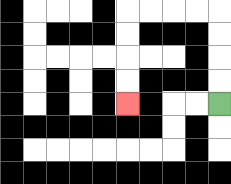{'start': '[9, 4]', 'end': '[5, 4]', 'path_directions': 'U,U,U,U,L,L,L,L,D,D,D,D', 'path_coordinates': '[[9, 4], [9, 3], [9, 2], [9, 1], [9, 0], [8, 0], [7, 0], [6, 0], [5, 0], [5, 1], [5, 2], [5, 3], [5, 4]]'}